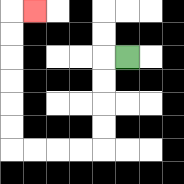{'start': '[5, 2]', 'end': '[1, 0]', 'path_directions': 'L,D,D,D,D,L,L,L,L,U,U,U,U,U,U,R', 'path_coordinates': '[[5, 2], [4, 2], [4, 3], [4, 4], [4, 5], [4, 6], [3, 6], [2, 6], [1, 6], [0, 6], [0, 5], [0, 4], [0, 3], [0, 2], [0, 1], [0, 0], [1, 0]]'}